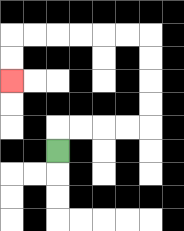{'start': '[2, 6]', 'end': '[0, 3]', 'path_directions': 'U,R,R,R,R,U,U,U,U,L,L,L,L,L,L,D,D', 'path_coordinates': '[[2, 6], [2, 5], [3, 5], [4, 5], [5, 5], [6, 5], [6, 4], [6, 3], [6, 2], [6, 1], [5, 1], [4, 1], [3, 1], [2, 1], [1, 1], [0, 1], [0, 2], [0, 3]]'}